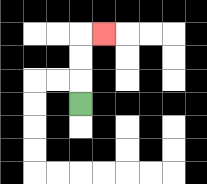{'start': '[3, 4]', 'end': '[4, 1]', 'path_directions': 'U,U,U,R', 'path_coordinates': '[[3, 4], [3, 3], [3, 2], [3, 1], [4, 1]]'}